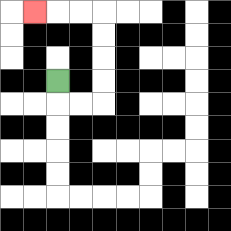{'start': '[2, 3]', 'end': '[1, 0]', 'path_directions': 'D,R,R,U,U,U,U,L,L,L', 'path_coordinates': '[[2, 3], [2, 4], [3, 4], [4, 4], [4, 3], [4, 2], [4, 1], [4, 0], [3, 0], [2, 0], [1, 0]]'}